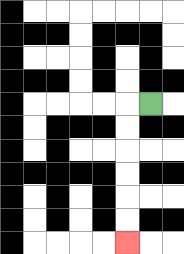{'start': '[6, 4]', 'end': '[5, 10]', 'path_directions': 'L,D,D,D,D,D,D', 'path_coordinates': '[[6, 4], [5, 4], [5, 5], [5, 6], [5, 7], [5, 8], [5, 9], [5, 10]]'}